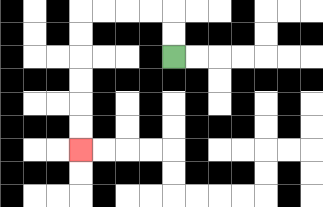{'start': '[7, 2]', 'end': '[3, 6]', 'path_directions': 'U,U,L,L,L,L,D,D,D,D,D,D', 'path_coordinates': '[[7, 2], [7, 1], [7, 0], [6, 0], [5, 0], [4, 0], [3, 0], [3, 1], [3, 2], [3, 3], [3, 4], [3, 5], [3, 6]]'}